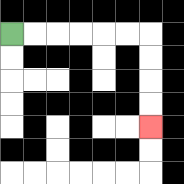{'start': '[0, 1]', 'end': '[6, 5]', 'path_directions': 'R,R,R,R,R,R,D,D,D,D', 'path_coordinates': '[[0, 1], [1, 1], [2, 1], [3, 1], [4, 1], [5, 1], [6, 1], [6, 2], [6, 3], [6, 4], [6, 5]]'}